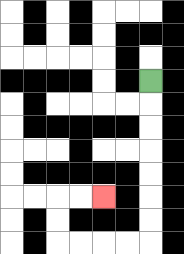{'start': '[6, 3]', 'end': '[4, 8]', 'path_directions': 'D,D,D,D,D,D,D,L,L,L,L,U,U,R,R', 'path_coordinates': '[[6, 3], [6, 4], [6, 5], [6, 6], [6, 7], [6, 8], [6, 9], [6, 10], [5, 10], [4, 10], [3, 10], [2, 10], [2, 9], [2, 8], [3, 8], [4, 8]]'}